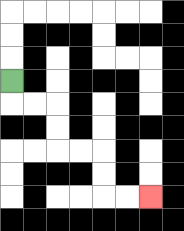{'start': '[0, 3]', 'end': '[6, 8]', 'path_directions': 'D,R,R,D,D,R,R,D,D,R,R', 'path_coordinates': '[[0, 3], [0, 4], [1, 4], [2, 4], [2, 5], [2, 6], [3, 6], [4, 6], [4, 7], [4, 8], [5, 8], [6, 8]]'}